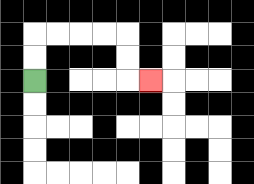{'start': '[1, 3]', 'end': '[6, 3]', 'path_directions': 'U,U,R,R,R,R,D,D,R', 'path_coordinates': '[[1, 3], [1, 2], [1, 1], [2, 1], [3, 1], [4, 1], [5, 1], [5, 2], [5, 3], [6, 3]]'}